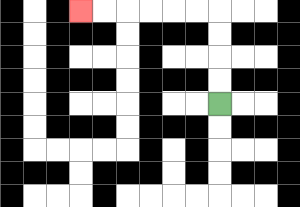{'start': '[9, 4]', 'end': '[3, 0]', 'path_directions': 'U,U,U,U,L,L,L,L,L,L', 'path_coordinates': '[[9, 4], [9, 3], [9, 2], [9, 1], [9, 0], [8, 0], [7, 0], [6, 0], [5, 0], [4, 0], [3, 0]]'}